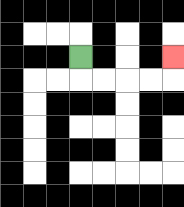{'start': '[3, 2]', 'end': '[7, 2]', 'path_directions': 'D,R,R,R,R,U', 'path_coordinates': '[[3, 2], [3, 3], [4, 3], [5, 3], [6, 3], [7, 3], [7, 2]]'}